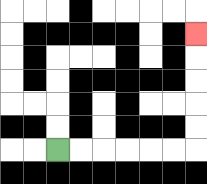{'start': '[2, 6]', 'end': '[8, 1]', 'path_directions': 'R,R,R,R,R,R,U,U,U,U,U', 'path_coordinates': '[[2, 6], [3, 6], [4, 6], [5, 6], [6, 6], [7, 6], [8, 6], [8, 5], [8, 4], [8, 3], [8, 2], [8, 1]]'}